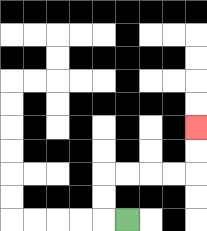{'start': '[5, 9]', 'end': '[8, 5]', 'path_directions': 'L,U,U,R,R,R,R,U,U', 'path_coordinates': '[[5, 9], [4, 9], [4, 8], [4, 7], [5, 7], [6, 7], [7, 7], [8, 7], [8, 6], [8, 5]]'}